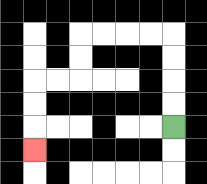{'start': '[7, 5]', 'end': '[1, 6]', 'path_directions': 'U,U,U,U,L,L,L,L,D,D,L,L,D,D,D', 'path_coordinates': '[[7, 5], [7, 4], [7, 3], [7, 2], [7, 1], [6, 1], [5, 1], [4, 1], [3, 1], [3, 2], [3, 3], [2, 3], [1, 3], [1, 4], [1, 5], [1, 6]]'}